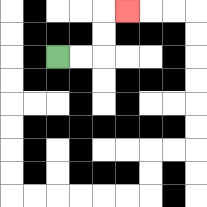{'start': '[2, 2]', 'end': '[5, 0]', 'path_directions': 'R,R,U,U,R', 'path_coordinates': '[[2, 2], [3, 2], [4, 2], [4, 1], [4, 0], [5, 0]]'}